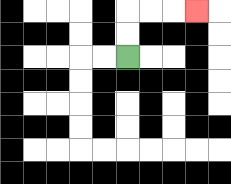{'start': '[5, 2]', 'end': '[8, 0]', 'path_directions': 'U,U,R,R,R', 'path_coordinates': '[[5, 2], [5, 1], [5, 0], [6, 0], [7, 0], [8, 0]]'}